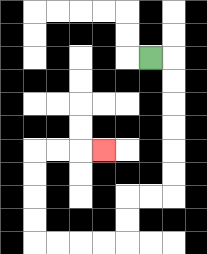{'start': '[6, 2]', 'end': '[4, 6]', 'path_directions': 'R,D,D,D,D,D,D,L,L,D,D,L,L,L,L,U,U,U,U,R,R,R', 'path_coordinates': '[[6, 2], [7, 2], [7, 3], [7, 4], [7, 5], [7, 6], [7, 7], [7, 8], [6, 8], [5, 8], [5, 9], [5, 10], [4, 10], [3, 10], [2, 10], [1, 10], [1, 9], [1, 8], [1, 7], [1, 6], [2, 6], [3, 6], [4, 6]]'}